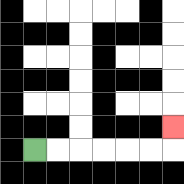{'start': '[1, 6]', 'end': '[7, 5]', 'path_directions': 'R,R,R,R,R,R,U', 'path_coordinates': '[[1, 6], [2, 6], [3, 6], [4, 6], [5, 6], [6, 6], [7, 6], [7, 5]]'}